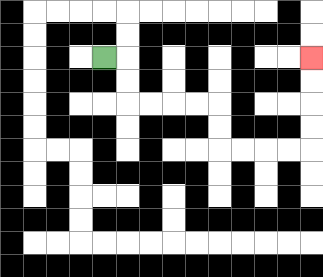{'start': '[4, 2]', 'end': '[13, 2]', 'path_directions': 'R,D,D,R,R,R,R,D,D,R,R,R,R,U,U,U,U', 'path_coordinates': '[[4, 2], [5, 2], [5, 3], [5, 4], [6, 4], [7, 4], [8, 4], [9, 4], [9, 5], [9, 6], [10, 6], [11, 6], [12, 6], [13, 6], [13, 5], [13, 4], [13, 3], [13, 2]]'}